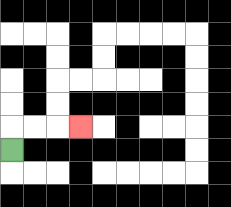{'start': '[0, 6]', 'end': '[3, 5]', 'path_directions': 'U,R,R,R', 'path_coordinates': '[[0, 6], [0, 5], [1, 5], [2, 5], [3, 5]]'}